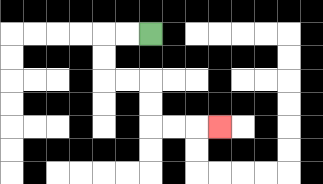{'start': '[6, 1]', 'end': '[9, 5]', 'path_directions': 'L,L,D,D,R,R,D,D,R,R,R', 'path_coordinates': '[[6, 1], [5, 1], [4, 1], [4, 2], [4, 3], [5, 3], [6, 3], [6, 4], [6, 5], [7, 5], [8, 5], [9, 5]]'}